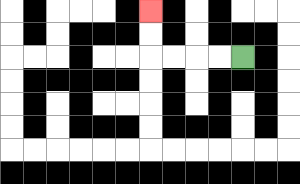{'start': '[10, 2]', 'end': '[6, 0]', 'path_directions': 'L,L,L,L,U,U', 'path_coordinates': '[[10, 2], [9, 2], [8, 2], [7, 2], [6, 2], [6, 1], [6, 0]]'}